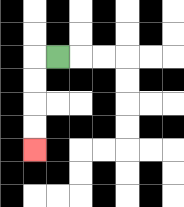{'start': '[2, 2]', 'end': '[1, 6]', 'path_directions': 'L,D,D,D,D', 'path_coordinates': '[[2, 2], [1, 2], [1, 3], [1, 4], [1, 5], [1, 6]]'}